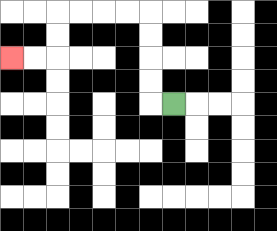{'start': '[7, 4]', 'end': '[0, 2]', 'path_directions': 'L,U,U,U,U,L,L,L,L,D,D,L,L', 'path_coordinates': '[[7, 4], [6, 4], [6, 3], [6, 2], [6, 1], [6, 0], [5, 0], [4, 0], [3, 0], [2, 0], [2, 1], [2, 2], [1, 2], [0, 2]]'}